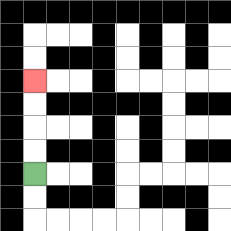{'start': '[1, 7]', 'end': '[1, 3]', 'path_directions': 'U,U,U,U', 'path_coordinates': '[[1, 7], [1, 6], [1, 5], [1, 4], [1, 3]]'}